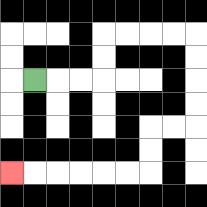{'start': '[1, 3]', 'end': '[0, 7]', 'path_directions': 'R,R,R,U,U,R,R,R,R,D,D,D,D,L,L,D,D,L,L,L,L,L,L', 'path_coordinates': '[[1, 3], [2, 3], [3, 3], [4, 3], [4, 2], [4, 1], [5, 1], [6, 1], [7, 1], [8, 1], [8, 2], [8, 3], [8, 4], [8, 5], [7, 5], [6, 5], [6, 6], [6, 7], [5, 7], [4, 7], [3, 7], [2, 7], [1, 7], [0, 7]]'}